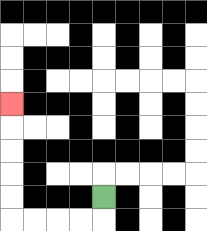{'start': '[4, 8]', 'end': '[0, 4]', 'path_directions': 'D,L,L,L,L,U,U,U,U,U', 'path_coordinates': '[[4, 8], [4, 9], [3, 9], [2, 9], [1, 9], [0, 9], [0, 8], [0, 7], [0, 6], [0, 5], [0, 4]]'}